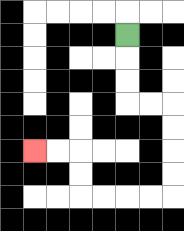{'start': '[5, 1]', 'end': '[1, 6]', 'path_directions': 'D,D,D,R,R,D,D,D,D,L,L,L,L,U,U,L,L', 'path_coordinates': '[[5, 1], [5, 2], [5, 3], [5, 4], [6, 4], [7, 4], [7, 5], [7, 6], [7, 7], [7, 8], [6, 8], [5, 8], [4, 8], [3, 8], [3, 7], [3, 6], [2, 6], [1, 6]]'}